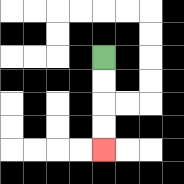{'start': '[4, 2]', 'end': '[4, 6]', 'path_directions': 'D,D,D,D', 'path_coordinates': '[[4, 2], [4, 3], [4, 4], [4, 5], [4, 6]]'}